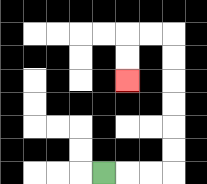{'start': '[4, 7]', 'end': '[5, 3]', 'path_directions': 'R,R,R,U,U,U,U,U,U,L,L,D,D', 'path_coordinates': '[[4, 7], [5, 7], [6, 7], [7, 7], [7, 6], [7, 5], [7, 4], [7, 3], [7, 2], [7, 1], [6, 1], [5, 1], [5, 2], [5, 3]]'}